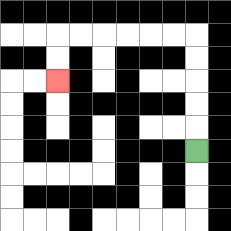{'start': '[8, 6]', 'end': '[2, 3]', 'path_directions': 'U,U,U,U,U,L,L,L,L,L,L,D,D', 'path_coordinates': '[[8, 6], [8, 5], [8, 4], [8, 3], [8, 2], [8, 1], [7, 1], [6, 1], [5, 1], [4, 1], [3, 1], [2, 1], [2, 2], [2, 3]]'}